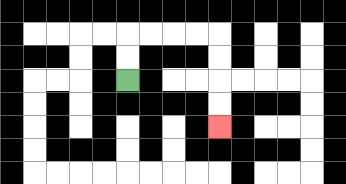{'start': '[5, 3]', 'end': '[9, 5]', 'path_directions': 'U,U,R,R,R,R,D,D,D,D', 'path_coordinates': '[[5, 3], [5, 2], [5, 1], [6, 1], [7, 1], [8, 1], [9, 1], [9, 2], [9, 3], [9, 4], [9, 5]]'}